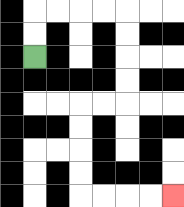{'start': '[1, 2]', 'end': '[7, 8]', 'path_directions': 'U,U,R,R,R,R,D,D,D,D,L,L,D,D,D,D,R,R,R,R', 'path_coordinates': '[[1, 2], [1, 1], [1, 0], [2, 0], [3, 0], [4, 0], [5, 0], [5, 1], [5, 2], [5, 3], [5, 4], [4, 4], [3, 4], [3, 5], [3, 6], [3, 7], [3, 8], [4, 8], [5, 8], [6, 8], [7, 8]]'}